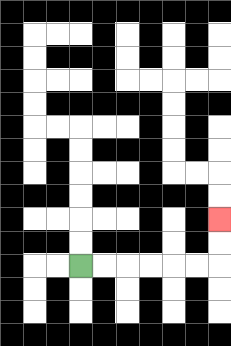{'start': '[3, 11]', 'end': '[9, 9]', 'path_directions': 'R,R,R,R,R,R,U,U', 'path_coordinates': '[[3, 11], [4, 11], [5, 11], [6, 11], [7, 11], [8, 11], [9, 11], [9, 10], [9, 9]]'}